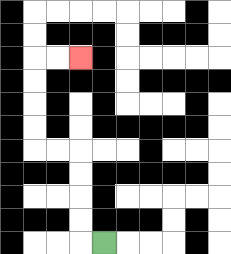{'start': '[4, 10]', 'end': '[3, 2]', 'path_directions': 'L,U,U,U,U,L,L,U,U,U,U,R,R', 'path_coordinates': '[[4, 10], [3, 10], [3, 9], [3, 8], [3, 7], [3, 6], [2, 6], [1, 6], [1, 5], [1, 4], [1, 3], [1, 2], [2, 2], [3, 2]]'}